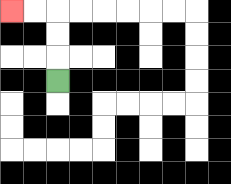{'start': '[2, 3]', 'end': '[0, 0]', 'path_directions': 'U,U,U,L,L', 'path_coordinates': '[[2, 3], [2, 2], [2, 1], [2, 0], [1, 0], [0, 0]]'}